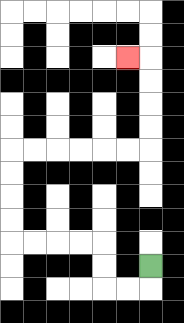{'start': '[6, 11]', 'end': '[5, 2]', 'path_directions': 'D,L,L,U,U,L,L,L,L,U,U,U,U,R,R,R,R,R,R,U,U,U,U,L', 'path_coordinates': '[[6, 11], [6, 12], [5, 12], [4, 12], [4, 11], [4, 10], [3, 10], [2, 10], [1, 10], [0, 10], [0, 9], [0, 8], [0, 7], [0, 6], [1, 6], [2, 6], [3, 6], [4, 6], [5, 6], [6, 6], [6, 5], [6, 4], [6, 3], [6, 2], [5, 2]]'}